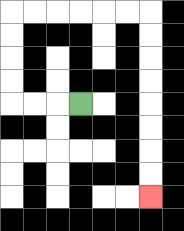{'start': '[3, 4]', 'end': '[6, 8]', 'path_directions': 'L,L,L,U,U,U,U,R,R,R,R,R,R,D,D,D,D,D,D,D,D', 'path_coordinates': '[[3, 4], [2, 4], [1, 4], [0, 4], [0, 3], [0, 2], [0, 1], [0, 0], [1, 0], [2, 0], [3, 0], [4, 0], [5, 0], [6, 0], [6, 1], [6, 2], [6, 3], [6, 4], [6, 5], [6, 6], [6, 7], [6, 8]]'}